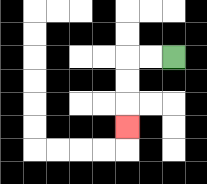{'start': '[7, 2]', 'end': '[5, 5]', 'path_directions': 'L,L,D,D,D', 'path_coordinates': '[[7, 2], [6, 2], [5, 2], [5, 3], [5, 4], [5, 5]]'}